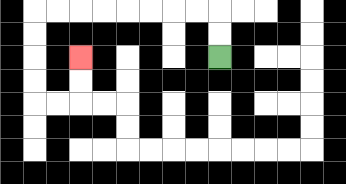{'start': '[9, 2]', 'end': '[3, 2]', 'path_directions': 'U,U,L,L,L,L,L,L,L,L,D,D,D,D,R,R,U,U', 'path_coordinates': '[[9, 2], [9, 1], [9, 0], [8, 0], [7, 0], [6, 0], [5, 0], [4, 0], [3, 0], [2, 0], [1, 0], [1, 1], [1, 2], [1, 3], [1, 4], [2, 4], [3, 4], [3, 3], [3, 2]]'}